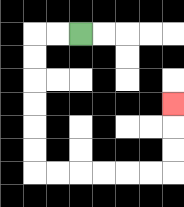{'start': '[3, 1]', 'end': '[7, 4]', 'path_directions': 'L,L,D,D,D,D,D,D,R,R,R,R,R,R,U,U,U', 'path_coordinates': '[[3, 1], [2, 1], [1, 1], [1, 2], [1, 3], [1, 4], [1, 5], [1, 6], [1, 7], [2, 7], [3, 7], [4, 7], [5, 7], [6, 7], [7, 7], [7, 6], [7, 5], [7, 4]]'}